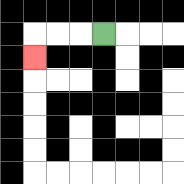{'start': '[4, 1]', 'end': '[1, 2]', 'path_directions': 'L,L,L,D', 'path_coordinates': '[[4, 1], [3, 1], [2, 1], [1, 1], [1, 2]]'}